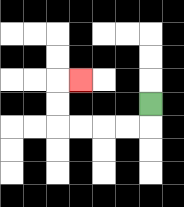{'start': '[6, 4]', 'end': '[3, 3]', 'path_directions': 'D,L,L,L,L,U,U,R', 'path_coordinates': '[[6, 4], [6, 5], [5, 5], [4, 5], [3, 5], [2, 5], [2, 4], [2, 3], [3, 3]]'}